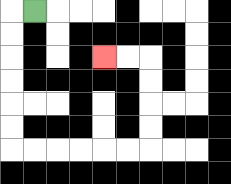{'start': '[1, 0]', 'end': '[4, 2]', 'path_directions': 'L,D,D,D,D,D,D,R,R,R,R,R,R,U,U,U,U,L,L', 'path_coordinates': '[[1, 0], [0, 0], [0, 1], [0, 2], [0, 3], [0, 4], [0, 5], [0, 6], [1, 6], [2, 6], [3, 6], [4, 6], [5, 6], [6, 6], [6, 5], [6, 4], [6, 3], [6, 2], [5, 2], [4, 2]]'}